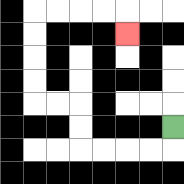{'start': '[7, 5]', 'end': '[5, 1]', 'path_directions': 'D,L,L,L,L,U,U,L,L,U,U,U,U,R,R,R,R,D', 'path_coordinates': '[[7, 5], [7, 6], [6, 6], [5, 6], [4, 6], [3, 6], [3, 5], [3, 4], [2, 4], [1, 4], [1, 3], [1, 2], [1, 1], [1, 0], [2, 0], [3, 0], [4, 0], [5, 0], [5, 1]]'}